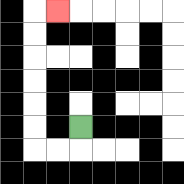{'start': '[3, 5]', 'end': '[2, 0]', 'path_directions': 'D,L,L,U,U,U,U,U,U,R', 'path_coordinates': '[[3, 5], [3, 6], [2, 6], [1, 6], [1, 5], [1, 4], [1, 3], [1, 2], [1, 1], [1, 0], [2, 0]]'}